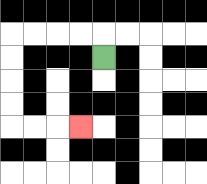{'start': '[4, 2]', 'end': '[3, 5]', 'path_directions': 'U,L,L,L,L,D,D,D,D,R,R,R', 'path_coordinates': '[[4, 2], [4, 1], [3, 1], [2, 1], [1, 1], [0, 1], [0, 2], [0, 3], [0, 4], [0, 5], [1, 5], [2, 5], [3, 5]]'}